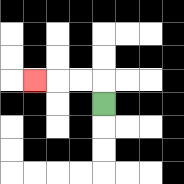{'start': '[4, 4]', 'end': '[1, 3]', 'path_directions': 'U,L,L,L', 'path_coordinates': '[[4, 4], [4, 3], [3, 3], [2, 3], [1, 3]]'}